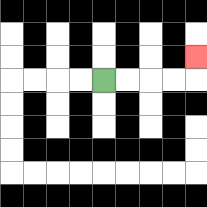{'start': '[4, 3]', 'end': '[8, 2]', 'path_directions': 'R,R,R,R,U', 'path_coordinates': '[[4, 3], [5, 3], [6, 3], [7, 3], [8, 3], [8, 2]]'}